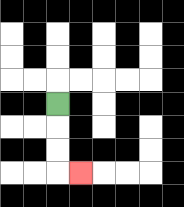{'start': '[2, 4]', 'end': '[3, 7]', 'path_directions': 'D,D,D,R', 'path_coordinates': '[[2, 4], [2, 5], [2, 6], [2, 7], [3, 7]]'}